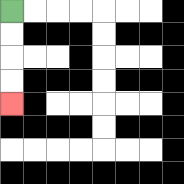{'start': '[0, 0]', 'end': '[0, 4]', 'path_directions': 'D,D,D,D', 'path_coordinates': '[[0, 0], [0, 1], [0, 2], [0, 3], [0, 4]]'}